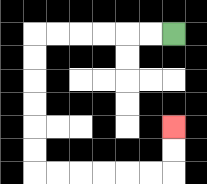{'start': '[7, 1]', 'end': '[7, 5]', 'path_directions': 'L,L,L,L,L,L,D,D,D,D,D,D,R,R,R,R,R,R,U,U', 'path_coordinates': '[[7, 1], [6, 1], [5, 1], [4, 1], [3, 1], [2, 1], [1, 1], [1, 2], [1, 3], [1, 4], [1, 5], [1, 6], [1, 7], [2, 7], [3, 7], [4, 7], [5, 7], [6, 7], [7, 7], [7, 6], [7, 5]]'}